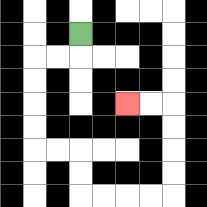{'start': '[3, 1]', 'end': '[5, 4]', 'path_directions': 'D,L,L,D,D,D,D,R,R,D,D,R,R,R,R,U,U,U,U,L,L', 'path_coordinates': '[[3, 1], [3, 2], [2, 2], [1, 2], [1, 3], [1, 4], [1, 5], [1, 6], [2, 6], [3, 6], [3, 7], [3, 8], [4, 8], [5, 8], [6, 8], [7, 8], [7, 7], [7, 6], [7, 5], [7, 4], [6, 4], [5, 4]]'}